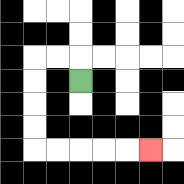{'start': '[3, 3]', 'end': '[6, 6]', 'path_directions': 'U,L,L,D,D,D,D,R,R,R,R,R', 'path_coordinates': '[[3, 3], [3, 2], [2, 2], [1, 2], [1, 3], [1, 4], [1, 5], [1, 6], [2, 6], [3, 6], [4, 6], [5, 6], [6, 6]]'}